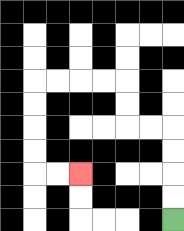{'start': '[7, 9]', 'end': '[3, 7]', 'path_directions': 'U,U,U,U,L,L,U,U,L,L,L,L,D,D,D,D,R,R', 'path_coordinates': '[[7, 9], [7, 8], [7, 7], [7, 6], [7, 5], [6, 5], [5, 5], [5, 4], [5, 3], [4, 3], [3, 3], [2, 3], [1, 3], [1, 4], [1, 5], [1, 6], [1, 7], [2, 7], [3, 7]]'}